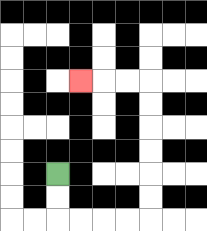{'start': '[2, 7]', 'end': '[3, 3]', 'path_directions': 'D,D,R,R,R,R,U,U,U,U,U,U,L,L,L', 'path_coordinates': '[[2, 7], [2, 8], [2, 9], [3, 9], [4, 9], [5, 9], [6, 9], [6, 8], [6, 7], [6, 6], [6, 5], [6, 4], [6, 3], [5, 3], [4, 3], [3, 3]]'}